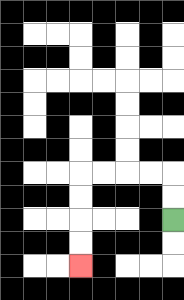{'start': '[7, 9]', 'end': '[3, 11]', 'path_directions': 'U,U,L,L,L,L,D,D,D,D', 'path_coordinates': '[[7, 9], [7, 8], [7, 7], [6, 7], [5, 7], [4, 7], [3, 7], [3, 8], [3, 9], [3, 10], [3, 11]]'}